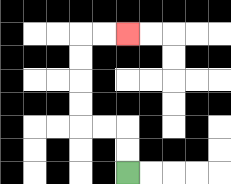{'start': '[5, 7]', 'end': '[5, 1]', 'path_directions': 'U,U,L,L,U,U,U,U,R,R', 'path_coordinates': '[[5, 7], [5, 6], [5, 5], [4, 5], [3, 5], [3, 4], [3, 3], [3, 2], [3, 1], [4, 1], [5, 1]]'}